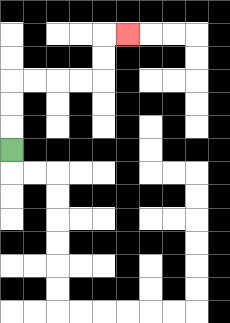{'start': '[0, 6]', 'end': '[5, 1]', 'path_directions': 'U,U,U,R,R,R,R,U,U,R', 'path_coordinates': '[[0, 6], [0, 5], [0, 4], [0, 3], [1, 3], [2, 3], [3, 3], [4, 3], [4, 2], [4, 1], [5, 1]]'}